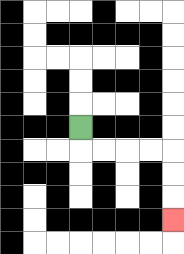{'start': '[3, 5]', 'end': '[7, 9]', 'path_directions': 'D,R,R,R,R,D,D,D', 'path_coordinates': '[[3, 5], [3, 6], [4, 6], [5, 6], [6, 6], [7, 6], [7, 7], [7, 8], [7, 9]]'}